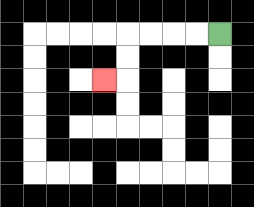{'start': '[9, 1]', 'end': '[4, 3]', 'path_directions': 'L,L,L,L,D,D,L', 'path_coordinates': '[[9, 1], [8, 1], [7, 1], [6, 1], [5, 1], [5, 2], [5, 3], [4, 3]]'}